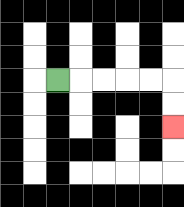{'start': '[2, 3]', 'end': '[7, 5]', 'path_directions': 'R,R,R,R,R,D,D', 'path_coordinates': '[[2, 3], [3, 3], [4, 3], [5, 3], [6, 3], [7, 3], [7, 4], [7, 5]]'}